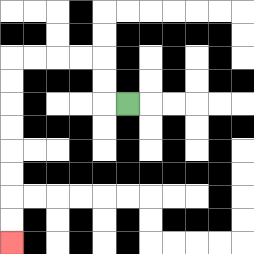{'start': '[5, 4]', 'end': '[0, 10]', 'path_directions': 'L,U,U,L,L,L,L,D,D,D,D,D,D,D,D', 'path_coordinates': '[[5, 4], [4, 4], [4, 3], [4, 2], [3, 2], [2, 2], [1, 2], [0, 2], [0, 3], [0, 4], [0, 5], [0, 6], [0, 7], [0, 8], [0, 9], [0, 10]]'}